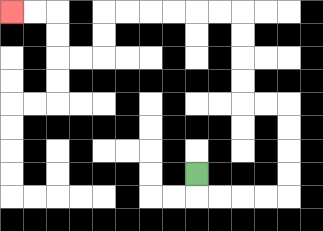{'start': '[8, 7]', 'end': '[0, 0]', 'path_directions': 'D,R,R,R,R,U,U,U,U,L,L,U,U,U,U,L,L,L,L,L,L,D,D,L,L,U,U,L,L', 'path_coordinates': '[[8, 7], [8, 8], [9, 8], [10, 8], [11, 8], [12, 8], [12, 7], [12, 6], [12, 5], [12, 4], [11, 4], [10, 4], [10, 3], [10, 2], [10, 1], [10, 0], [9, 0], [8, 0], [7, 0], [6, 0], [5, 0], [4, 0], [4, 1], [4, 2], [3, 2], [2, 2], [2, 1], [2, 0], [1, 0], [0, 0]]'}